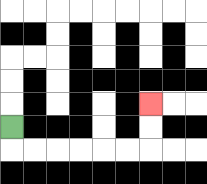{'start': '[0, 5]', 'end': '[6, 4]', 'path_directions': 'D,R,R,R,R,R,R,U,U', 'path_coordinates': '[[0, 5], [0, 6], [1, 6], [2, 6], [3, 6], [4, 6], [5, 6], [6, 6], [6, 5], [6, 4]]'}